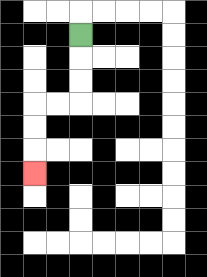{'start': '[3, 1]', 'end': '[1, 7]', 'path_directions': 'D,D,D,L,L,D,D,D', 'path_coordinates': '[[3, 1], [3, 2], [3, 3], [3, 4], [2, 4], [1, 4], [1, 5], [1, 6], [1, 7]]'}